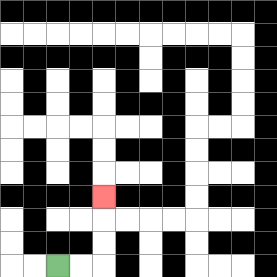{'start': '[2, 11]', 'end': '[4, 8]', 'path_directions': 'R,R,U,U,U', 'path_coordinates': '[[2, 11], [3, 11], [4, 11], [4, 10], [4, 9], [4, 8]]'}